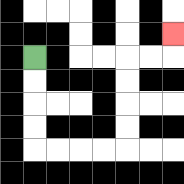{'start': '[1, 2]', 'end': '[7, 1]', 'path_directions': 'D,D,D,D,R,R,R,R,U,U,U,U,R,R,U', 'path_coordinates': '[[1, 2], [1, 3], [1, 4], [1, 5], [1, 6], [2, 6], [3, 6], [4, 6], [5, 6], [5, 5], [5, 4], [5, 3], [5, 2], [6, 2], [7, 2], [7, 1]]'}